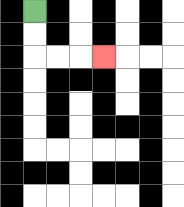{'start': '[1, 0]', 'end': '[4, 2]', 'path_directions': 'D,D,R,R,R', 'path_coordinates': '[[1, 0], [1, 1], [1, 2], [2, 2], [3, 2], [4, 2]]'}